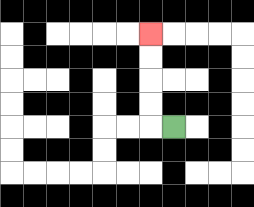{'start': '[7, 5]', 'end': '[6, 1]', 'path_directions': 'L,U,U,U,U', 'path_coordinates': '[[7, 5], [6, 5], [6, 4], [6, 3], [6, 2], [6, 1]]'}